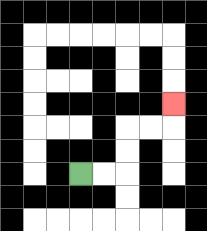{'start': '[3, 7]', 'end': '[7, 4]', 'path_directions': 'R,R,U,U,R,R,U', 'path_coordinates': '[[3, 7], [4, 7], [5, 7], [5, 6], [5, 5], [6, 5], [7, 5], [7, 4]]'}